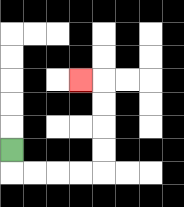{'start': '[0, 6]', 'end': '[3, 3]', 'path_directions': 'D,R,R,R,R,U,U,U,U,L', 'path_coordinates': '[[0, 6], [0, 7], [1, 7], [2, 7], [3, 7], [4, 7], [4, 6], [4, 5], [4, 4], [4, 3], [3, 3]]'}